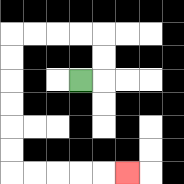{'start': '[3, 3]', 'end': '[5, 7]', 'path_directions': 'R,U,U,L,L,L,L,D,D,D,D,D,D,R,R,R,R,R', 'path_coordinates': '[[3, 3], [4, 3], [4, 2], [4, 1], [3, 1], [2, 1], [1, 1], [0, 1], [0, 2], [0, 3], [0, 4], [0, 5], [0, 6], [0, 7], [1, 7], [2, 7], [3, 7], [4, 7], [5, 7]]'}